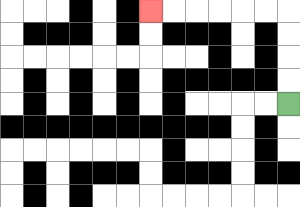{'start': '[12, 4]', 'end': '[6, 0]', 'path_directions': 'U,U,U,U,L,L,L,L,L,L', 'path_coordinates': '[[12, 4], [12, 3], [12, 2], [12, 1], [12, 0], [11, 0], [10, 0], [9, 0], [8, 0], [7, 0], [6, 0]]'}